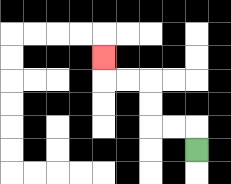{'start': '[8, 6]', 'end': '[4, 2]', 'path_directions': 'U,L,L,U,U,L,L,U', 'path_coordinates': '[[8, 6], [8, 5], [7, 5], [6, 5], [6, 4], [6, 3], [5, 3], [4, 3], [4, 2]]'}